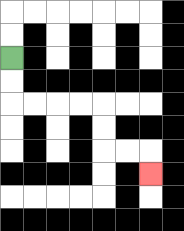{'start': '[0, 2]', 'end': '[6, 7]', 'path_directions': 'D,D,R,R,R,R,D,D,R,R,D', 'path_coordinates': '[[0, 2], [0, 3], [0, 4], [1, 4], [2, 4], [3, 4], [4, 4], [4, 5], [4, 6], [5, 6], [6, 6], [6, 7]]'}